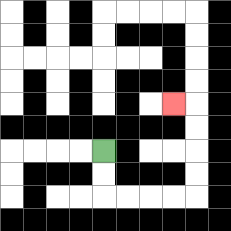{'start': '[4, 6]', 'end': '[7, 4]', 'path_directions': 'D,D,R,R,R,R,U,U,U,U,L', 'path_coordinates': '[[4, 6], [4, 7], [4, 8], [5, 8], [6, 8], [7, 8], [8, 8], [8, 7], [8, 6], [8, 5], [8, 4], [7, 4]]'}